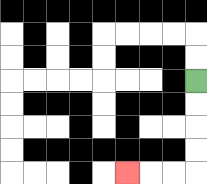{'start': '[8, 3]', 'end': '[5, 7]', 'path_directions': 'D,D,D,D,L,L,L', 'path_coordinates': '[[8, 3], [8, 4], [8, 5], [8, 6], [8, 7], [7, 7], [6, 7], [5, 7]]'}